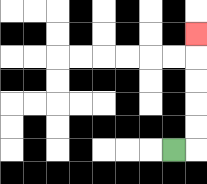{'start': '[7, 6]', 'end': '[8, 1]', 'path_directions': 'R,U,U,U,U,U', 'path_coordinates': '[[7, 6], [8, 6], [8, 5], [8, 4], [8, 3], [8, 2], [8, 1]]'}